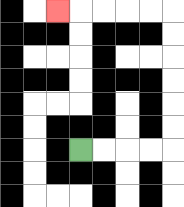{'start': '[3, 6]', 'end': '[2, 0]', 'path_directions': 'R,R,R,R,U,U,U,U,U,U,L,L,L,L,L', 'path_coordinates': '[[3, 6], [4, 6], [5, 6], [6, 6], [7, 6], [7, 5], [7, 4], [7, 3], [7, 2], [7, 1], [7, 0], [6, 0], [5, 0], [4, 0], [3, 0], [2, 0]]'}